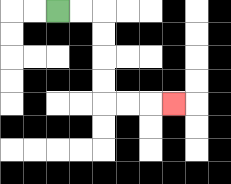{'start': '[2, 0]', 'end': '[7, 4]', 'path_directions': 'R,R,D,D,D,D,R,R,R', 'path_coordinates': '[[2, 0], [3, 0], [4, 0], [4, 1], [4, 2], [4, 3], [4, 4], [5, 4], [6, 4], [7, 4]]'}